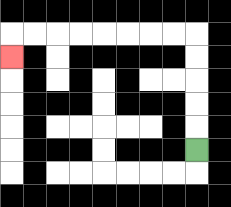{'start': '[8, 6]', 'end': '[0, 2]', 'path_directions': 'U,U,U,U,U,L,L,L,L,L,L,L,L,D', 'path_coordinates': '[[8, 6], [8, 5], [8, 4], [8, 3], [8, 2], [8, 1], [7, 1], [6, 1], [5, 1], [4, 1], [3, 1], [2, 1], [1, 1], [0, 1], [0, 2]]'}